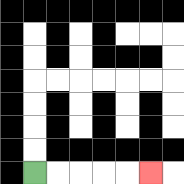{'start': '[1, 7]', 'end': '[6, 7]', 'path_directions': 'R,R,R,R,R', 'path_coordinates': '[[1, 7], [2, 7], [3, 7], [4, 7], [5, 7], [6, 7]]'}